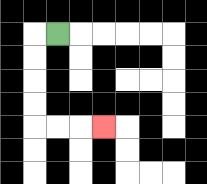{'start': '[2, 1]', 'end': '[4, 5]', 'path_directions': 'L,D,D,D,D,R,R,R', 'path_coordinates': '[[2, 1], [1, 1], [1, 2], [1, 3], [1, 4], [1, 5], [2, 5], [3, 5], [4, 5]]'}